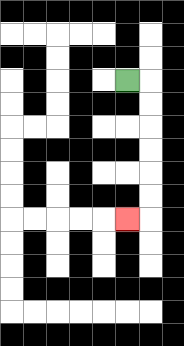{'start': '[5, 3]', 'end': '[5, 9]', 'path_directions': 'R,D,D,D,D,D,D,L', 'path_coordinates': '[[5, 3], [6, 3], [6, 4], [6, 5], [6, 6], [6, 7], [6, 8], [6, 9], [5, 9]]'}